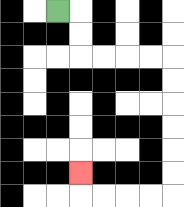{'start': '[2, 0]', 'end': '[3, 7]', 'path_directions': 'R,D,D,R,R,R,R,D,D,D,D,D,D,L,L,L,L,U', 'path_coordinates': '[[2, 0], [3, 0], [3, 1], [3, 2], [4, 2], [5, 2], [6, 2], [7, 2], [7, 3], [7, 4], [7, 5], [7, 6], [7, 7], [7, 8], [6, 8], [5, 8], [4, 8], [3, 8], [3, 7]]'}